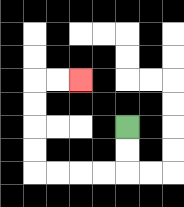{'start': '[5, 5]', 'end': '[3, 3]', 'path_directions': 'D,D,L,L,L,L,U,U,U,U,R,R', 'path_coordinates': '[[5, 5], [5, 6], [5, 7], [4, 7], [3, 7], [2, 7], [1, 7], [1, 6], [1, 5], [1, 4], [1, 3], [2, 3], [3, 3]]'}